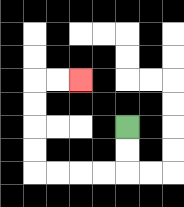{'start': '[5, 5]', 'end': '[3, 3]', 'path_directions': 'D,D,L,L,L,L,U,U,U,U,R,R', 'path_coordinates': '[[5, 5], [5, 6], [5, 7], [4, 7], [3, 7], [2, 7], [1, 7], [1, 6], [1, 5], [1, 4], [1, 3], [2, 3], [3, 3]]'}